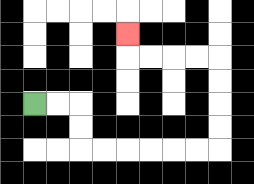{'start': '[1, 4]', 'end': '[5, 1]', 'path_directions': 'R,R,D,D,R,R,R,R,R,R,U,U,U,U,L,L,L,L,U', 'path_coordinates': '[[1, 4], [2, 4], [3, 4], [3, 5], [3, 6], [4, 6], [5, 6], [6, 6], [7, 6], [8, 6], [9, 6], [9, 5], [9, 4], [9, 3], [9, 2], [8, 2], [7, 2], [6, 2], [5, 2], [5, 1]]'}